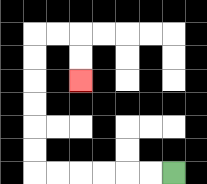{'start': '[7, 7]', 'end': '[3, 3]', 'path_directions': 'L,L,L,L,L,L,U,U,U,U,U,U,R,R,D,D', 'path_coordinates': '[[7, 7], [6, 7], [5, 7], [4, 7], [3, 7], [2, 7], [1, 7], [1, 6], [1, 5], [1, 4], [1, 3], [1, 2], [1, 1], [2, 1], [3, 1], [3, 2], [3, 3]]'}